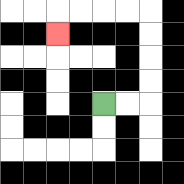{'start': '[4, 4]', 'end': '[2, 1]', 'path_directions': 'R,R,U,U,U,U,L,L,L,L,D', 'path_coordinates': '[[4, 4], [5, 4], [6, 4], [6, 3], [6, 2], [6, 1], [6, 0], [5, 0], [4, 0], [3, 0], [2, 0], [2, 1]]'}